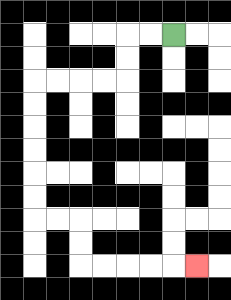{'start': '[7, 1]', 'end': '[8, 11]', 'path_directions': 'L,L,D,D,L,L,L,L,D,D,D,D,D,D,R,R,D,D,R,R,R,R,R', 'path_coordinates': '[[7, 1], [6, 1], [5, 1], [5, 2], [5, 3], [4, 3], [3, 3], [2, 3], [1, 3], [1, 4], [1, 5], [1, 6], [1, 7], [1, 8], [1, 9], [2, 9], [3, 9], [3, 10], [3, 11], [4, 11], [5, 11], [6, 11], [7, 11], [8, 11]]'}